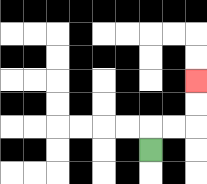{'start': '[6, 6]', 'end': '[8, 3]', 'path_directions': 'U,R,R,U,U', 'path_coordinates': '[[6, 6], [6, 5], [7, 5], [8, 5], [8, 4], [8, 3]]'}